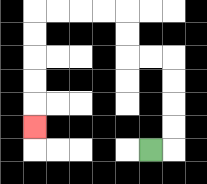{'start': '[6, 6]', 'end': '[1, 5]', 'path_directions': 'R,U,U,U,U,L,L,U,U,L,L,L,L,D,D,D,D,D', 'path_coordinates': '[[6, 6], [7, 6], [7, 5], [7, 4], [7, 3], [7, 2], [6, 2], [5, 2], [5, 1], [5, 0], [4, 0], [3, 0], [2, 0], [1, 0], [1, 1], [1, 2], [1, 3], [1, 4], [1, 5]]'}